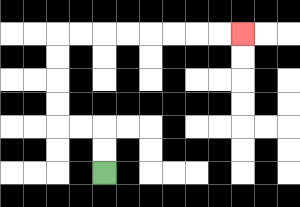{'start': '[4, 7]', 'end': '[10, 1]', 'path_directions': 'U,U,L,L,U,U,U,U,R,R,R,R,R,R,R,R', 'path_coordinates': '[[4, 7], [4, 6], [4, 5], [3, 5], [2, 5], [2, 4], [2, 3], [2, 2], [2, 1], [3, 1], [4, 1], [5, 1], [6, 1], [7, 1], [8, 1], [9, 1], [10, 1]]'}